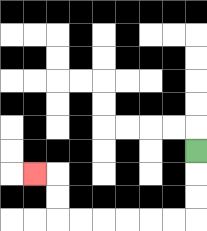{'start': '[8, 6]', 'end': '[1, 7]', 'path_directions': 'D,D,D,L,L,L,L,L,L,U,U,L', 'path_coordinates': '[[8, 6], [8, 7], [8, 8], [8, 9], [7, 9], [6, 9], [5, 9], [4, 9], [3, 9], [2, 9], [2, 8], [2, 7], [1, 7]]'}